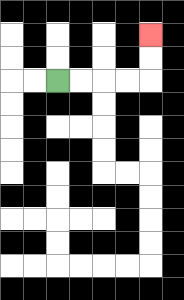{'start': '[2, 3]', 'end': '[6, 1]', 'path_directions': 'R,R,R,R,U,U', 'path_coordinates': '[[2, 3], [3, 3], [4, 3], [5, 3], [6, 3], [6, 2], [6, 1]]'}